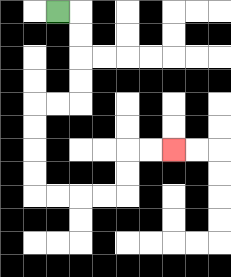{'start': '[2, 0]', 'end': '[7, 6]', 'path_directions': 'R,D,D,D,D,L,L,D,D,D,D,R,R,R,R,U,U,R,R', 'path_coordinates': '[[2, 0], [3, 0], [3, 1], [3, 2], [3, 3], [3, 4], [2, 4], [1, 4], [1, 5], [1, 6], [1, 7], [1, 8], [2, 8], [3, 8], [4, 8], [5, 8], [5, 7], [5, 6], [6, 6], [7, 6]]'}